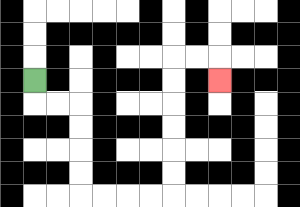{'start': '[1, 3]', 'end': '[9, 3]', 'path_directions': 'D,R,R,D,D,D,D,R,R,R,R,U,U,U,U,U,U,R,R,D', 'path_coordinates': '[[1, 3], [1, 4], [2, 4], [3, 4], [3, 5], [3, 6], [3, 7], [3, 8], [4, 8], [5, 8], [6, 8], [7, 8], [7, 7], [7, 6], [7, 5], [7, 4], [7, 3], [7, 2], [8, 2], [9, 2], [9, 3]]'}